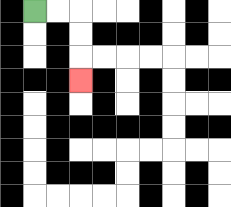{'start': '[1, 0]', 'end': '[3, 3]', 'path_directions': 'R,R,D,D,D', 'path_coordinates': '[[1, 0], [2, 0], [3, 0], [3, 1], [3, 2], [3, 3]]'}